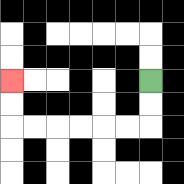{'start': '[6, 3]', 'end': '[0, 3]', 'path_directions': 'D,D,L,L,L,L,L,L,U,U', 'path_coordinates': '[[6, 3], [6, 4], [6, 5], [5, 5], [4, 5], [3, 5], [2, 5], [1, 5], [0, 5], [0, 4], [0, 3]]'}